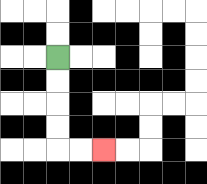{'start': '[2, 2]', 'end': '[4, 6]', 'path_directions': 'D,D,D,D,R,R', 'path_coordinates': '[[2, 2], [2, 3], [2, 4], [2, 5], [2, 6], [3, 6], [4, 6]]'}